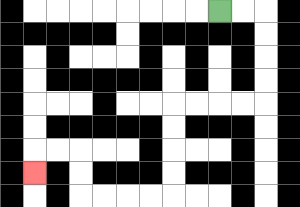{'start': '[9, 0]', 'end': '[1, 7]', 'path_directions': 'R,R,D,D,D,D,L,L,L,L,D,D,D,D,L,L,L,L,U,U,L,L,D', 'path_coordinates': '[[9, 0], [10, 0], [11, 0], [11, 1], [11, 2], [11, 3], [11, 4], [10, 4], [9, 4], [8, 4], [7, 4], [7, 5], [7, 6], [7, 7], [7, 8], [6, 8], [5, 8], [4, 8], [3, 8], [3, 7], [3, 6], [2, 6], [1, 6], [1, 7]]'}